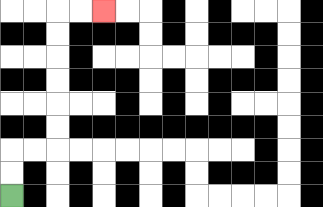{'start': '[0, 8]', 'end': '[4, 0]', 'path_directions': 'U,U,R,R,U,U,U,U,U,U,R,R', 'path_coordinates': '[[0, 8], [0, 7], [0, 6], [1, 6], [2, 6], [2, 5], [2, 4], [2, 3], [2, 2], [2, 1], [2, 0], [3, 0], [4, 0]]'}